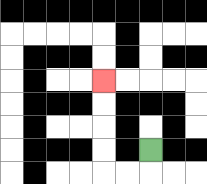{'start': '[6, 6]', 'end': '[4, 3]', 'path_directions': 'D,L,L,U,U,U,U', 'path_coordinates': '[[6, 6], [6, 7], [5, 7], [4, 7], [4, 6], [4, 5], [4, 4], [4, 3]]'}